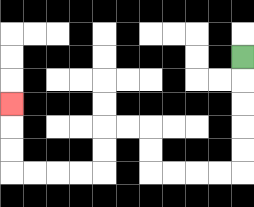{'start': '[10, 2]', 'end': '[0, 4]', 'path_directions': 'D,D,D,D,D,L,L,L,L,U,U,L,L,D,D,L,L,L,L,U,U,U', 'path_coordinates': '[[10, 2], [10, 3], [10, 4], [10, 5], [10, 6], [10, 7], [9, 7], [8, 7], [7, 7], [6, 7], [6, 6], [6, 5], [5, 5], [4, 5], [4, 6], [4, 7], [3, 7], [2, 7], [1, 7], [0, 7], [0, 6], [0, 5], [0, 4]]'}